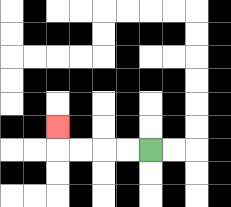{'start': '[6, 6]', 'end': '[2, 5]', 'path_directions': 'L,L,L,L,U', 'path_coordinates': '[[6, 6], [5, 6], [4, 6], [3, 6], [2, 6], [2, 5]]'}